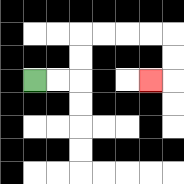{'start': '[1, 3]', 'end': '[6, 3]', 'path_directions': 'R,R,U,U,R,R,R,R,D,D,L', 'path_coordinates': '[[1, 3], [2, 3], [3, 3], [3, 2], [3, 1], [4, 1], [5, 1], [6, 1], [7, 1], [7, 2], [7, 3], [6, 3]]'}